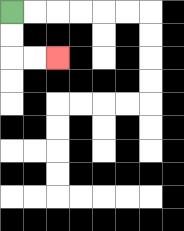{'start': '[0, 0]', 'end': '[2, 2]', 'path_directions': 'D,D,R,R', 'path_coordinates': '[[0, 0], [0, 1], [0, 2], [1, 2], [2, 2]]'}